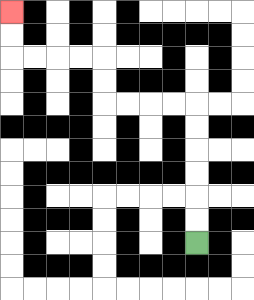{'start': '[8, 10]', 'end': '[0, 0]', 'path_directions': 'U,U,U,U,U,U,L,L,L,L,U,U,L,L,L,L,U,U', 'path_coordinates': '[[8, 10], [8, 9], [8, 8], [8, 7], [8, 6], [8, 5], [8, 4], [7, 4], [6, 4], [5, 4], [4, 4], [4, 3], [4, 2], [3, 2], [2, 2], [1, 2], [0, 2], [0, 1], [0, 0]]'}